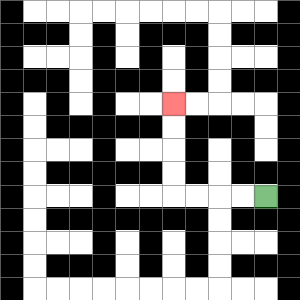{'start': '[11, 8]', 'end': '[7, 4]', 'path_directions': 'L,L,L,L,U,U,U,U', 'path_coordinates': '[[11, 8], [10, 8], [9, 8], [8, 8], [7, 8], [7, 7], [7, 6], [7, 5], [7, 4]]'}